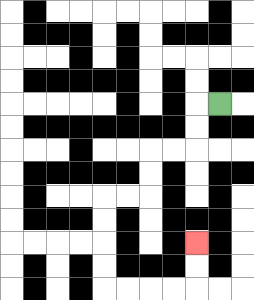{'start': '[9, 4]', 'end': '[8, 10]', 'path_directions': 'L,D,D,L,L,D,D,L,L,D,D,D,D,R,R,R,R,U,U', 'path_coordinates': '[[9, 4], [8, 4], [8, 5], [8, 6], [7, 6], [6, 6], [6, 7], [6, 8], [5, 8], [4, 8], [4, 9], [4, 10], [4, 11], [4, 12], [5, 12], [6, 12], [7, 12], [8, 12], [8, 11], [8, 10]]'}